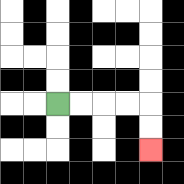{'start': '[2, 4]', 'end': '[6, 6]', 'path_directions': 'R,R,R,R,D,D', 'path_coordinates': '[[2, 4], [3, 4], [4, 4], [5, 4], [6, 4], [6, 5], [6, 6]]'}